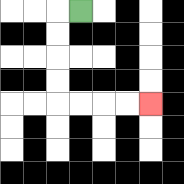{'start': '[3, 0]', 'end': '[6, 4]', 'path_directions': 'L,D,D,D,D,R,R,R,R', 'path_coordinates': '[[3, 0], [2, 0], [2, 1], [2, 2], [2, 3], [2, 4], [3, 4], [4, 4], [5, 4], [6, 4]]'}